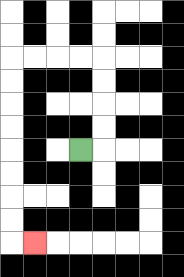{'start': '[3, 6]', 'end': '[1, 10]', 'path_directions': 'R,U,U,U,U,L,L,L,L,D,D,D,D,D,D,D,D,R', 'path_coordinates': '[[3, 6], [4, 6], [4, 5], [4, 4], [4, 3], [4, 2], [3, 2], [2, 2], [1, 2], [0, 2], [0, 3], [0, 4], [0, 5], [0, 6], [0, 7], [0, 8], [0, 9], [0, 10], [1, 10]]'}